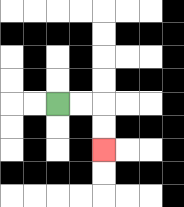{'start': '[2, 4]', 'end': '[4, 6]', 'path_directions': 'R,R,D,D', 'path_coordinates': '[[2, 4], [3, 4], [4, 4], [4, 5], [4, 6]]'}